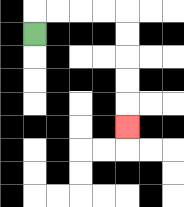{'start': '[1, 1]', 'end': '[5, 5]', 'path_directions': 'U,R,R,R,R,D,D,D,D,D', 'path_coordinates': '[[1, 1], [1, 0], [2, 0], [3, 0], [4, 0], [5, 0], [5, 1], [5, 2], [5, 3], [5, 4], [5, 5]]'}